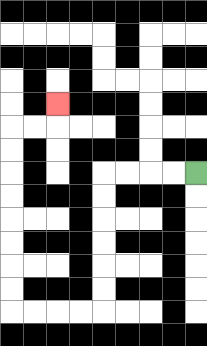{'start': '[8, 7]', 'end': '[2, 4]', 'path_directions': 'L,L,L,L,D,D,D,D,D,D,L,L,L,L,U,U,U,U,U,U,U,U,R,R,U', 'path_coordinates': '[[8, 7], [7, 7], [6, 7], [5, 7], [4, 7], [4, 8], [4, 9], [4, 10], [4, 11], [4, 12], [4, 13], [3, 13], [2, 13], [1, 13], [0, 13], [0, 12], [0, 11], [0, 10], [0, 9], [0, 8], [0, 7], [0, 6], [0, 5], [1, 5], [2, 5], [2, 4]]'}